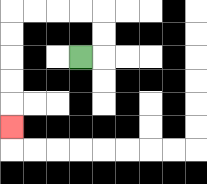{'start': '[3, 2]', 'end': '[0, 5]', 'path_directions': 'R,U,U,L,L,L,L,D,D,D,D,D', 'path_coordinates': '[[3, 2], [4, 2], [4, 1], [4, 0], [3, 0], [2, 0], [1, 0], [0, 0], [0, 1], [0, 2], [0, 3], [0, 4], [0, 5]]'}